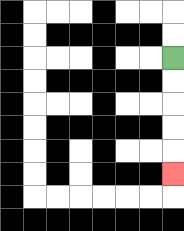{'start': '[7, 2]', 'end': '[7, 7]', 'path_directions': 'D,D,D,D,D', 'path_coordinates': '[[7, 2], [7, 3], [7, 4], [7, 5], [7, 6], [7, 7]]'}